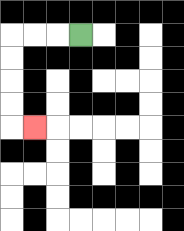{'start': '[3, 1]', 'end': '[1, 5]', 'path_directions': 'L,L,L,D,D,D,D,R', 'path_coordinates': '[[3, 1], [2, 1], [1, 1], [0, 1], [0, 2], [0, 3], [0, 4], [0, 5], [1, 5]]'}